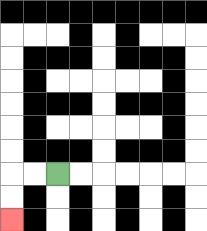{'start': '[2, 7]', 'end': '[0, 9]', 'path_directions': 'L,L,D,D', 'path_coordinates': '[[2, 7], [1, 7], [0, 7], [0, 8], [0, 9]]'}